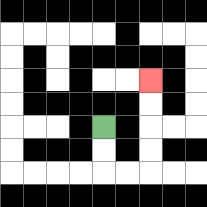{'start': '[4, 5]', 'end': '[6, 3]', 'path_directions': 'D,D,R,R,U,U,U,U', 'path_coordinates': '[[4, 5], [4, 6], [4, 7], [5, 7], [6, 7], [6, 6], [6, 5], [6, 4], [6, 3]]'}